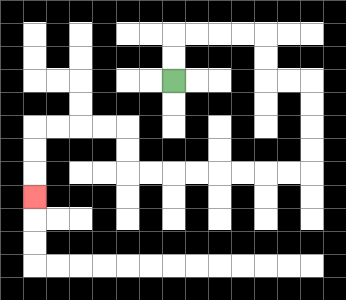{'start': '[7, 3]', 'end': '[1, 8]', 'path_directions': 'U,U,R,R,R,R,D,D,R,R,D,D,D,D,L,L,L,L,L,L,L,L,U,U,L,L,L,L,D,D,D', 'path_coordinates': '[[7, 3], [7, 2], [7, 1], [8, 1], [9, 1], [10, 1], [11, 1], [11, 2], [11, 3], [12, 3], [13, 3], [13, 4], [13, 5], [13, 6], [13, 7], [12, 7], [11, 7], [10, 7], [9, 7], [8, 7], [7, 7], [6, 7], [5, 7], [5, 6], [5, 5], [4, 5], [3, 5], [2, 5], [1, 5], [1, 6], [1, 7], [1, 8]]'}